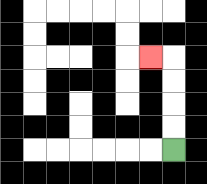{'start': '[7, 6]', 'end': '[6, 2]', 'path_directions': 'U,U,U,U,L', 'path_coordinates': '[[7, 6], [7, 5], [7, 4], [7, 3], [7, 2], [6, 2]]'}